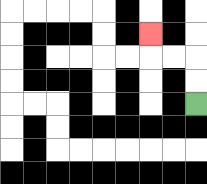{'start': '[8, 4]', 'end': '[6, 1]', 'path_directions': 'U,U,L,L,U', 'path_coordinates': '[[8, 4], [8, 3], [8, 2], [7, 2], [6, 2], [6, 1]]'}